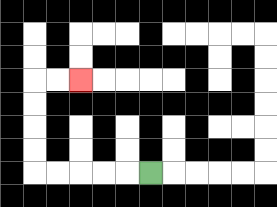{'start': '[6, 7]', 'end': '[3, 3]', 'path_directions': 'L,L,L,L,L,U,U,U,U,R,R', 'path_coordinates': '[[6, 7], [5, 7], [4, 7], [3, 7], [2, 7], [1, 7], [1, 6], [1, 5], [1, 4], [1, 3], [2, 3], [3, 3]]'}